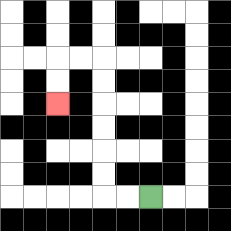{'start': '[6, 8]', 'end': '[2, 4]', 'path_directions': 'L,L,U,U,U,U,U,U,L,L,D,D', 'path_coordinates': '[[6, 8], [5, 8], [4, 8], [4, 7], [4, 6], [4, 5], [4, 4], [4, 3], [4, 2], [3, 2], [2, 2], [2, 3], [2, 4]]'}